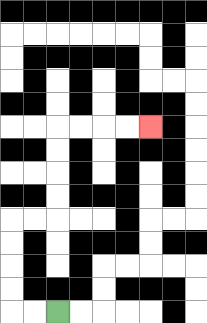{'start': '[2, 13]', 'end': '[6, 5]', 'path_directions': 'L,L,U,U,U,U,R,R,U,U,U,U,R,R,R,R', 'path_coordinates': '[[2, 13], [1, 13], [0, 13], [0, 12], [0, 11], [0, 10], [0, 9], [1, 9], [2, 9], [2, 8], [2, 7], [2, 6], [2, 5], [3, 5], [4, 5], [5, 5], [6, 5]]'}